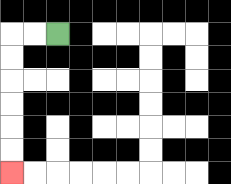{'start': '[2, 1]', 'end': '[0, 7]', 'path_directions': 'L,L,D,D,D,D,D,D', 'path_coordinates': '[[2, 1], [1, 1], [0, 1], [0, 2], [0, 3], [0, 4], [0, 5], [0, 6], [0, 7]]'}